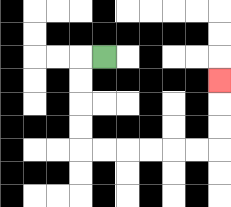{'start': '[4, 2]', 'end': '[9, 3]', 'path_directions': 'L,D,D,D,D,R,R,R,R,R,R,U,U,U', 'path_coordinates': '[[4, 2], [3, 2], [3, 3], [3, 4], [3, 5], [3, 6], [4, 6], [5, 6], [6, 6], [7, 6], [8, 6], [9, 6], [9, 5], [9, 4], [9, 3]]'}